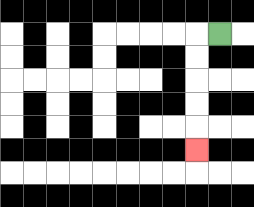{'start': '[9, 1]', 'end': '[8, 6]', 'path_directions': 'L,D,D,D,D,D', 'path_coordinates': '[[9, 1], [8, 1], [8, 2], [8, 3], [8, 4], [8, 5], [8, 6]]'}